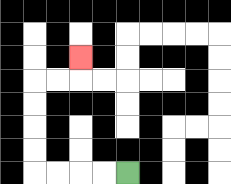{'start': '[5, 7]', 'end': '[3, 2]', 'path_directions': 'L,L,L,L,U,U,U,U,R,R,U', 'path_coordinates': '[[5, 7], [4, 7], [3, 7], [2, 7], [1, 7], [1, 6], [1, 5], [1, 4], [1, 3], [2, 3], [3, 3], [3, 2]]'}